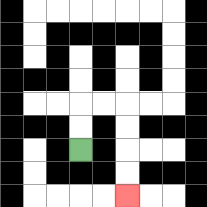{'start': '[3, 6]', 'end': '[5, 8]', 'path_directions': 'U,U,R,R,D,D,D,D', 'path_coordinates': '[[3, 6], [3, 5], [3, 4], [4, 4], [5, 4], [5, 5], [5, 6], [5, 7], [5, 8]]'}